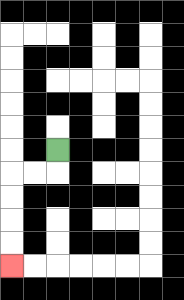{'start': '[2, 6]', 'end': '[0, 11]', 'path_directions': 'D,L,L,D,D,D,D', 'path_coordinates': '[[2, 6], [2, 7], [1, 7], [0, 7], [0, 8], [0, 9], [0, 10], [0, 11]]'}